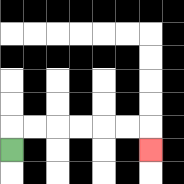{'start': '[0, 6]', 'end': '[6, 6]', 'path_directions': 'U,R,R,R,R,R,R,D', 'path_coordinates': '[[0, 6], [0, 5], [1, 5], [2, 5], [3, 5], [4, 5], [5, 5], [6, 5], [6, 6]]'}